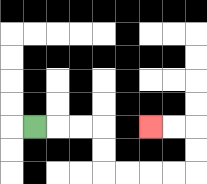{'start': '[1, 5]', 'end': '[6, 5]', 'path_directions': 'R,R,R,D,D,R,R,R,R,U,U,L,L', 'path_coordinates': '[[1, 5], [2, 5], [3, 5], [4, 5], [4, 6], [4, 7], [5, 7], [6, 7], [7, 7], [8, 7], [8, 6], [8, 5], [7, 5], [6, 5]]'}